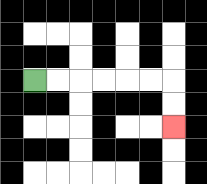{'start': '[1, 3]', 'end': '[7, 5]', 'path_directions': 'R,R,R,R,R,R,D,D', 'path_coordinates': '[[1, 3], [2, 3], [3, 3], [4, 3], [5, 3], [6, 3], [7, 3], [7, 4], [7, 5]]'}